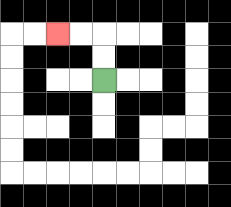{'start': '[4, 3]', 'end': '[2, 1]', 'path_directions': 'U,U,L,L', 'path_coordinates': '[[4, 3], [4, 2], [4, 1], [3, 1], [2, 1]]'}